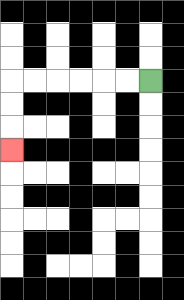{'start': '[6, 3]', 'end': '[0, 6]', 'path_directions': 'L,L,L,L,L,L,D,D,D', 'path_coordinates': '[[6, 3], [5, 3], [4, 3], [3, 3], [2, 3], [1, 3], [0, 3], [0, 4], [0, 5], [0, 6]]'}